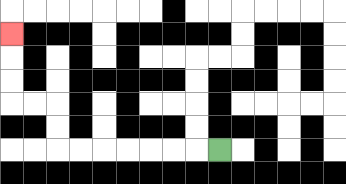{'start': '[9, 6]', 'end': '[0, 1]', 'path_directions': 'L,L,L,L,L,L,L,U,U,L,L,U,U,U', 'path_coordinates': '[[9, 6], [8, 6], [7, 6], [6, 6], [5, 6], [4, 6], [3, 6], [2, 6], [2, 5], [2, 4], [1, 4], [0, 4], [0, 3], [0, 2], [0, 1]]'}